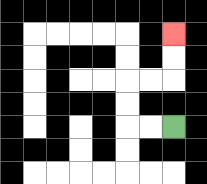{'start': '[7, 5]', 'end': '[7, 1]', 'path_directions': 'L,L,U,U,R,R,U,U', 'path_coordinates': '[[7, 5], [6, 5], [5, 5], [5, 4], [5, 3], [6, 3], [7, 3], [7, 2], [7, 1]]'}